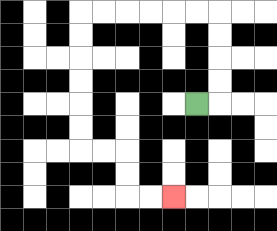{'start': '[8, 4]', 'end': '[7, 8]', 'path_directions': 'R,U,U,U,U,L,L,L,L,L,L,D,D,D,D,D,D,R,R,D,D,R,R', 'path_coordinates': '[[8, 4], [9, 4], [9, 3], [9, 2], [9, 1], [9, 0], [8, 0], [7, 0], [6, 0], [5, 0], [4, 0], [3, 0], [3, 1], [3, 2], [3, 3], [3, 4], [3, 5], [3, 6], [4, 6], [5, 6], [5, 7], [5, 8], [6, 8], [7, 8]]'}